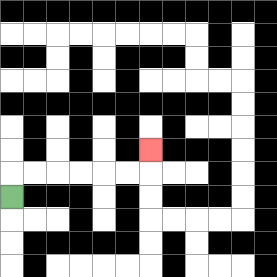{'start': '[0, 8]', 'end': '[6, 6]', 'path_directions': 'U,R,R,R,R,R,R,U', 'path_coordinates': '[[0, 8], [0, 7], [1, 7], [2, 7], [3, 7], [4, 7], [5, 7], [6, 7], [6, 6]]'}